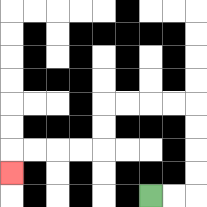{'start': '[6, 8]', 'end': '[0, 7]', 'path_directions': 'R,R,U,U,U,U,L,L,L,L,D,D,L,L,L,L,D', 'path_coordinates': '[[6, 8], [7, 8], [8, 8], [8, 7], [8, 6], [8, 5], [8, 4], [7, 4], [6, 4], [5, 4], [4, 4], [4, 5], [4, 6], [3, 6], [2, 6], [1, 6], [0, 6], [0, 7]]'}